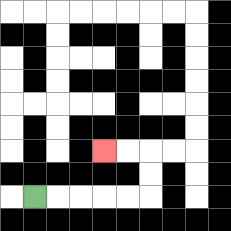{'start': '[1, 8]', 'end': '[4, 6]', 'path_directions': 'R,R,R,R,R,U,U,L,L', 'path_coordinates': '[[1, 8], [2, 8], [3, 8], [4, 8], [5, 8], [6, 8], [6, 7], [6, 6], [5, 6], [4, 6]]'}